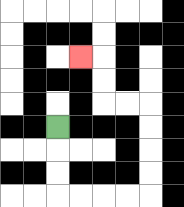{'start': '[2, 5]', 'end': '[3, 2]', 'path_directions': 'D,D,D,R,R,R,R,U,U,U,U,L,L,U,U,L', 'path_coordinates': '[[2, 5], [2, 6], [2, 7], [2, 8], [3, 8], [4, 8], [5, 8], [6, 8], [6, 7], [6, 6], [6, 5], [6, 4], [5, 4], [4, 4], [4, 3], [4, 2], [3, 2]]'}